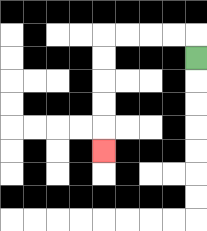{'start': '[8, 2]', 'end': '[4, 6]', 'path_directions': 'U,L,L,L,L,D,D,D,D,D', 'path_coordinates': '[[8, 2], [8, 1], [7, 1], [6, 1], [5, 1], [4, 1], [4, 2], [4, 3], [4, 4], [4, 5], [4, 6]]'}